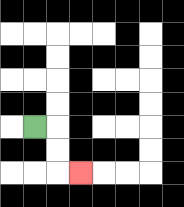{'start': '[1, 5]', 'end': '[3, 7]', 'path_directions': 'R,D,D,R', 'path_coordinates': '[[1, 5], [2, 5], [2, 6], [2, 7], [3, 7]]'}